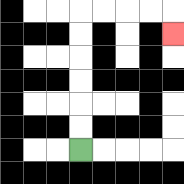{'start': '[3, 6]', 'end': '[7, 1]', 'path_directions': 'U,U,U,U,U,U,R,R,R,R,D', 'path_coordinates': '[[3, 6], [3, 5], [3, 4], [3, 3], [3, 2], [3, 1], [3, 0], [4, 0], [5, 0], [6, 0], [7, 0], [7, 1]]'}